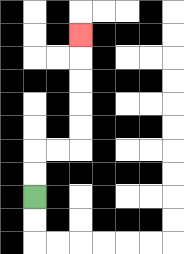{'start': '[1, 8]', 'end': '[3, 1]', 'path_directions': 'U,U,R,R,U,U,U,U,U', 'path_coordinates': '[[1, 8], [1, 7], [1, 6], [2, 6], [3, 6], [3, 5], [3, 4], [3, 3], [3, 2], [3, 1]]'}